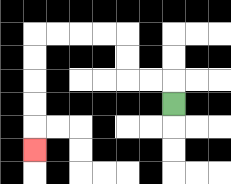{'start': '[7, 4]', 'end': '[1, 6]', 'path_directions': 'U,L,L,U,U,L,L,L,L,D,D,D,D,D', 'path_coordinates': '[[7, 4], [7, 3], [6, 3], [5, 3], [5, 2], [5, 1], [4, 1], [3, 1], [2, 1], [1, 1], [1, 2], [1, 3], [1, 4], [1, 5], [1, 6]]'}